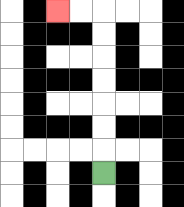{'start': '[4, 7]', 'end': '[2, 0]', 'path_directions': 'U,U,U,U,U,U,U,L,L', 'path_coordinates': '[[4, 7], [4, 6], [4, 5], [4, 4], [4, 3], [4, 2], [4, 1], [4, 0], [3, 0], [2, 0]]'}